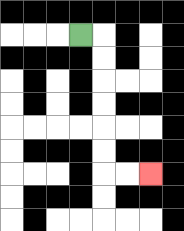{'start': '[3, 1]', 'end': '[6, 7]', 'path_directions': 'R,D,D,D,D,D,D,R,R', 'path_coordinates': '[[3, 1], [4, 1], [4, 2], [4, 3], [4, 4], [4, 5], [4, 6], [4, 7], [5, 7], [6, 7]]'}